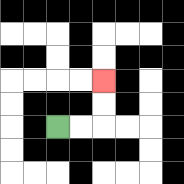{'start': '[2, 5]', 'end': '[4, 3]', 'path_directions': 'R,R,U,U', 'path_coordinates': '[[2, 5], [3, 5], [4, 5], [4, 4], [4, 3]]'}